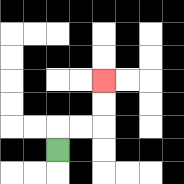{'start': '[2, 6]', 'end': '[4, 3]', 'path_directions': 'U,R,R,U,U', 'path_coordinates': '[[2, 6], [2, 5], [3, 5], [4, 5], [4, 4], [4, 3]]'}